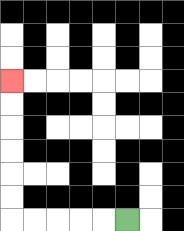{'start': '[5, 9]', 'end': '[0, 3]', 'path_directions': 'L,L,L,L,L,U,U,U,U,U,U', 'path_coordinates': '[[5, 9], [4, 9], [3, 9], [2, 9], [1, 9], [0, 9], [0, 8], [0, 7], [0, 6], [0, 5], [0, 4], [0, 3]]'}